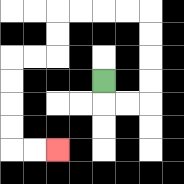{'start': '[4, 3]', 'end': '[2, 6]', 'path_directions': 'D,R,R,U,U,U,U,L,L,L,L,D,D,L,L,D,D,D,D,R,R', 'path_coordinates': '[[4, 3], [4, 4], [5, 4], [6, 4], [6, 3], [6, 2], [6, 1], [6, 0], [5, 0], [4, 0], [3, 0], [2, 0], [2, 1], [2, 2], [1, 2], [0, 2], [0, 3], [0, 4], [0, 5], [0, 6], [1, 6], [2, 6]]'}